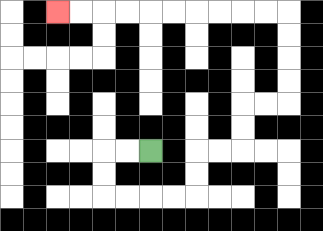{'start': '[6, 6]', 'end': '[2, 0]', 'path_directions': 'L,L,D,D,R,R,R,R,U,U,R,R,U,U,R,R,U,U,U,U,L,L,L,L,L,L,L,L,L,L', 'path_coordinates': '[[6, 6], [5, 6], [4, 6], [4, 7], [4, 8], [5, 8], [6, 8], [7, 8], [8, 8], [8, 7], [8, 6], [9, 6], [10, 6], [10, 5], [10, 4], [11, 4], [12, 4], [12, 3], [12, 2], [12, 1], [12, 0], [11, 0], [10, 0], [9, 0], [8, 0], [7, 0], [6, 0], [5, 0], [4, 0], [3, 0], [2, 0]]'}